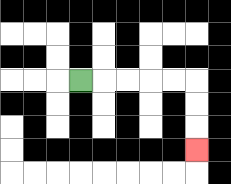{'start': '[3, 3]', 'end': '[8, 6]', 'path_directions': 'R,R,R,R,R,D,D,D', 'path_coordinates': '[[3, 3], [4, 3], [5, 3], [6, 3], [7, 3], [8, 3], [8, 4], [8, 5], [8, 6]]'}